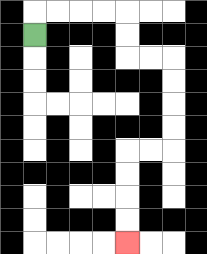{'start': '[1, 1]', 'end': '[5, 10]', 'path_directions': 'U,R,R,R,R,D,D,R,R,D,D,D,D,L,L,D,D,D,D', 'path_coordinates': '[[1, 1], [1, 0], [2, 0], [3, 0], [4, 0], [5, 0], [5, 1], [5, 2], [6, 2], [7, 2], [7, 3], [7, 4], [7, 5], [7, 6], [6, 6], [5, 6], [5, 7], [5, 8], [5, 9], [5, 10]]'}